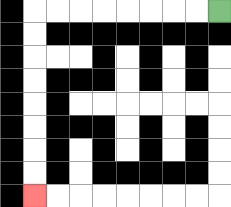{'start': '[9, 0]', 'end': '[1, 8]', 'path_directions': 'L,L,L,L,L,L,L,L,D,D,D,D,D,D,D,D', 'path_coordinates': '[[9, 0], [8, 0], [7, 0], [6, 0], [5, 0], [4, 0], [3, 0], [2, 0], [1, 0], [1, 1], [1, 2], [1, 3], [1, 4], [1, 5], [1, 6], [1, 7], [1, 8]]'}